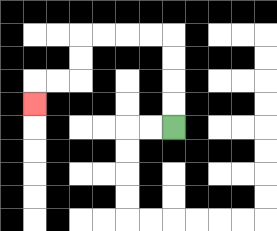{'start': '[7, 5]', 'end': '[1, 4]', 'path_directions': 'U,U,U,U,L,L,L,L,D,D,L,L,D', 'path_coordinates': '[[7, 5], [7, 4], [7, 3], [7, 2], [7, 1], [6, 1], [5, 1], [4, 1], [3, 1], [3, 2], [3, 3], [2, 3], [1, 3], [1, 4]]'}